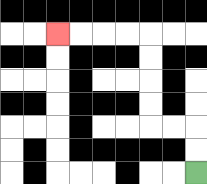{'start': '[8, 7]', 'end': '[2, 1]', 'path_directions': 'U,U,L,L,U,U,U,U,L,L,L,L', 'path_coordinates': '[[8, 7], [8, 6], [8, 5], [7, 5], [6, 5], [6, 4], [6, 3], [6, 2], [6, 1], [5, 1], [4, 1], [3, 1], [2, 1]]'}